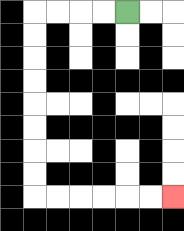{'start': '[5, 0]', 'end': '[7, 8]', 'path_directions': 'L,L,L,L,D,D,D,D,D,D,D,D,R,R,R,R,R,R', 'path_coordinates': '[[5, 0], [4, 0], [3, 0], [2, 0], [1, 0], [1, 1], [1, 2], [1, 3], [1, 4], [1, 5], [1, 6], [1, 7], [1, 8], [2, 8], [3, 8], [4, 8], [5, 8], [6, 8], [7, 8]]'}